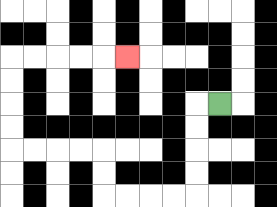{'start': '[9, 4]', 'end': '[5, 2]', 'path_directions': 'L,D,D,D,D,L,L,L,L,U,U,L,L,L,L,U,U,U,U,R,R,R,R,R', 'path_coordinates': '[[9, 4], [8, 4], [8, 5], [8, 6], [8, 7], [8, 8], [7, 8], [6, 8], [5, 8], [4, 8], [4, 7], [4, 6], [3, 6], [2, 6], [1, 6], [0, 6], [0, 5], [0, 4], [0, 3], [0, 2], [1, 2], [2, 2], [3, 2], [4, 2], [5, 2]]'}